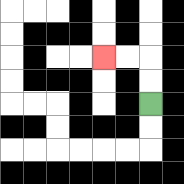{'start': '[6, 4]', 'end': '[4, 2]', 'path_directions': 'U,U,L,L', 'path_coordinates': '[[6, 4], [6, 3], [6, 2], [5, 2], [4, 2]]'}